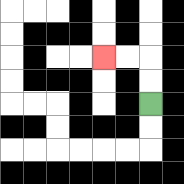{'start': '[6, 4]', 'end': '[4, 2]', 'path_directions': 'U,U,L,L', 'path_coordinates': '[[6, 4], [6, 3], [6, 2], [5, 2], [4, 2]]'}